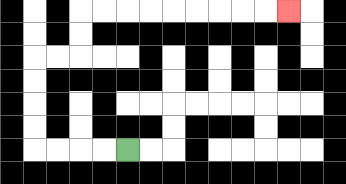{'start': '[5, 6]', 'end': '[12, 0]', 'path_directions': 'L,L,L,L,U,U,U,U,R,R,U,U,R,R,R,R,R,R,R,R,R', 'path_coordinates': '[[5, 6], [4, 6], [3, 6], [2, 6], [1, 6], [1, 5], [1, 4], [1, 3], [1, 2], [2, 2], [3, 2], [3, 1], [3, 0], [4, 0], [5, 0], [6, 0], [7, 0], [8, 0], [9, 0], [10, 0], [11, 0], [12, 0]]'}